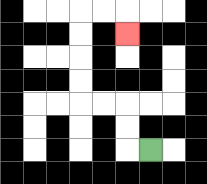{'start': '[6, 6]', 'end': '[5, 1]', 'path_directions': 'L,U,U,L,L,U,U,U,U,R,R,D', 'path_coordinates': '[[6, 6], [5, 6], [5, 5], [5, 4], [4, 4], [3, 4], [3, 3], [3, 2], [3, 1], [3, 0], [4, 0], [5, 0], [5, 1]]'}